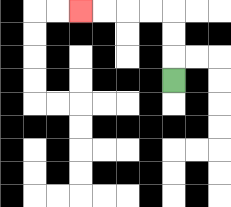{'start': '[7, 3]', 'end': '[3, 0]', 'path_directions': 'U,U,U,L,L,L,L', 'path_coordinates': '[[7, 3], [7, 2], [7, 1], [7, 0], [6, 0], [5, 0], [4, 0], [3, 0]]'}